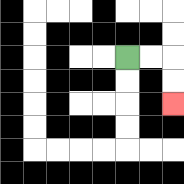{'start': '[5, 2]', 'end': '[7, 4]', 'path_directions': 'R,R,D,D', 'path_coordinates': '[[5, 2], [6, 2], [7, 2], [7, 3], [7, 4]]'}